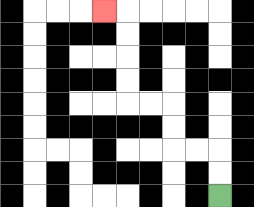{'start': '[9, 8]', 'end': '[4, 0]', 'path_directions': 'U,U,L,L,U,U,L,L,U,U,U,U,L', 'path_coordinates': '[[9, 8], [9, 7], [9, 6], [8, 6], [7, 6], [7, 5], [7, 4], [6, 4], [5, 4], [5, 3], [5, 2], [5, 1], [5, 0], [4, 0]]'}